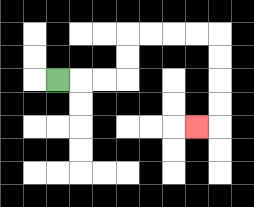{'start': '[2, 3]', 'end': '[8, 5]', 'path_directions': 'R,R,R,U,U,R,R,R,R,D,D,D,D,L', 'path_coordinates': '[[2, 3], [3, 3], [4, 3], [5, 3], [5, 2], [5, 1], [6, 1], [7, 1], [8, 1], [9, 1], [9, 2], [9, 3], [9, 4], [9, 5], [8, 5]]'}